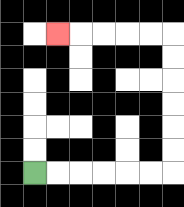{'start': '[1, 7]', 'end': '[2, 1]', 'path_directions': 'R,R,R,R,R,R,U,U,U,U,U,U,L,L,L,L,L', 'path_coordinates': '[[1, 7], [2, 7], [3, 7], [4, 7], [5, 7], [6, 7], [7, 7], [7, 6], [7, 5], [7, 4], [7, 3], [7, 2], [7, 1], [6, 1], [5, 1], [4, 1], [3, 1], [2, 1]]'}